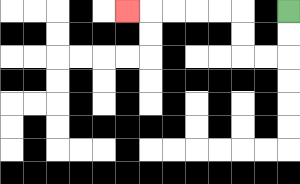{'start': '[12, 0]', 'end': '[5, 0]', 'path_directions': 'D,D,L,L,U,U,L,L,L,L,L', 'path_coordinates': '[[12, 0], [12, 1], [12, 2], [11, 2], [10, 2], [10, 1], [10, 0], [9, 0], [8, 0], [7, 0], [6, 0], [5, 0]]'}